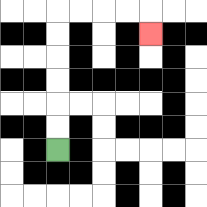{'start': '[2, 6]', 'end': '[6, 1]', 'path_directions': 'U,U,U,U,U,U,R,R,R,R,D', 'path_coordinates': '[[2, 6], [2, 5], [2, 4], [2, 3], [2, 2], [2, 1], [2, 0], [3, 0], [4, 0], [5, 0], [6, 0], [6, 1]]'}